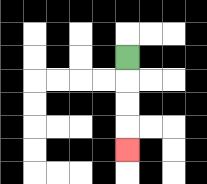{'start': '[5, 2]', 'end': '[5, 6]', 'path_directions': 'D,D,D,D', 'path_coordinates': '[[5, 2], [5, 3], [5, 4], [5, 5], [5, 6]]'}